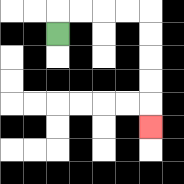{'start': '[2, 1]', 'end': '[6, 5]', 'path_directions': 'U,R,R,R,R,D,D,D,D,D', 'path_coordinates': '[[2, 1], [2, 0], [3, 0], [4, 0], [5, 0], [6, 0], [6, 1], [6, 2], [6, 3], [6, 4], [6, 5]]'}